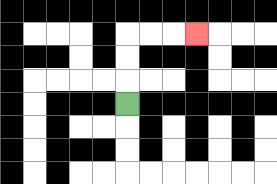{'start': '[5, 4]', 'end': '[8, 1]', 'path_directions': 'U,U,U,R,R,R', 'path_coordinates': '[[5, 4], [5, 3], [5, 2], [5, 1], [6, 1], [7, 1], [8, 1]]'}